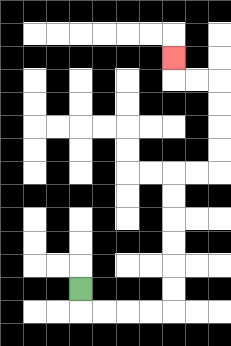{'start': '[3, 12]', 'end': '[7, 2]', 'path_directions': 'D,R,R,R,R,U,U,U,U,U,U,R,R,U,U,U,U,L,L,U', 'path_coordinates': '[[3, 12], [3, 13], [4, 13], [5, 13], [6, 13], [7, 13], [7, 12], [7, 11], [7, 10], [7, 9], [7, 8], [7, 7], [8, 7], [9, 7], [9, 6], [9, 5], [9, 4], [9, 3], [8, 3], [7, 3], [7, 2]]'}